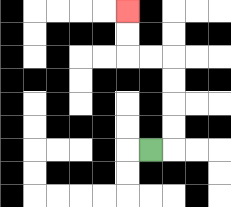{'start': '[6, 6]', 'end': '[5, 0]', 'path_directions': 'R,U,U,U,U,L,L,U,U', 'path_coordinates': '[[6, 6], [7, 6], [7, 5], [7, 4], [7, 3], [7, 2], [6, 2], [5, 2], [5, 1], [5, 0]]'}